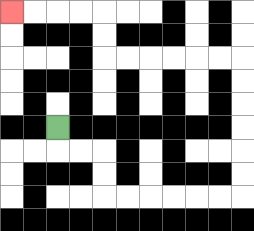{'start': '[2, 5]', 'end': '[0, 0]', 'path_directions': 'D,R,R,D,D,R,R,R,R,R,R,U,U,U,U,U,U,L,L,L,L,L,L,U,U,L,L,L,L', 'path_coordinates': '[[2, 5], [2, 6], [3, 6], [4, 6], [4, 7], [4, 8], [5, 8], [6, 8], [7, 8], [8, 8], [9, 8], [10, 8], [10, 7], [10, 6], [10, 5], [10, 4], [10, 3], [10, 2], [9, 2], [8, 2], [7, 2], [6, 2], [5, 2], [4, 2], [4, 1], [4, 0], [3, 0], [2, 0], [1, 0], [0, 0]]'}